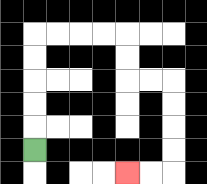{'start': '[1, 6]', 'end': '[5, 7]', 'path_directions': 'U,U,U,U,U,R,R,R,R,D,D,R,R,D,D,D,D,L,L', 'path_coordinates': '[[1, 6], [1, 5], [1, 4], [1, 3], [1, 2], [1, 1], [2, 1], [3, 1], [4, 1], [5, 1], [5, 2], [5, 3], [6, 3], [7, 3], [7, 4], [7, 5], [7, 6], [7, 7], [6, 7], [5, 7]]'}